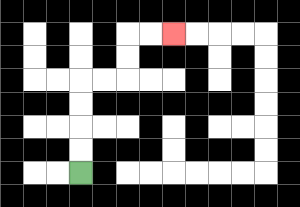{'start': '[3, 7]', 'end': '[7, 1]', 'path_directions': 'U,U,U,U,R,R,U,U,R,R', 'path_coordinates': '[[3, 7], [3, 6], [3, 5], [3, 4], [3, 3], [4, 3], [5, 3], [5, 2], [5, 1], [6, 1], [7, 1]]'}